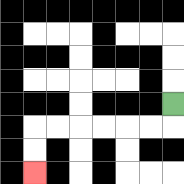{'start': '[7, 4]', 'end': '[1, 7]', 'path_directions': 'D,L,L,L,L,L,L,D,D', 'path_coordinates': '[[7, 4], [7, 5], [6, 5], [5, 5], [4, 5], [3, 5], [2, 5], [1, 5], [1, 6], [1, 7]]'}